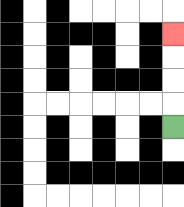{'start': '[7, 5]', 'end': '[7, 1]', 'path_directions': 'U,U,U,U', 'path_coordinates': '[[7, 5], [7, 4], [7, 3], [7, 2], [7, 1]]'}